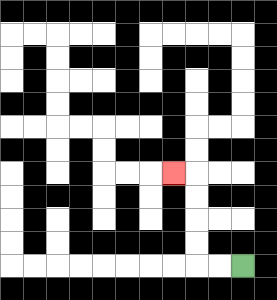{'start': '[10, 11]', 'end': '[7, 7]', 'path_directions': 'L,L,U,U,U,U,L', 'path_coordinates': '[[10, 11], [9, 11], [8, 11], [8, 10], [8, 9], [8, 8], [8, 7], [7, 7]]'}